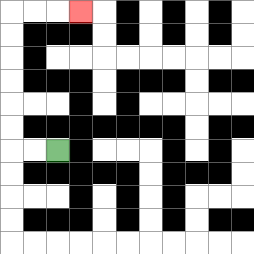{'start': '[2, 6]', 'end': '[3, 0]', 'path_directions': 'L,L,U,U,U,U,U,U,R,R,R', 'path_coordinates': '[[2, 6], [1, 6], [0, 6], [0, 5], [0, 4], [0, 3], [0, 2], [0, 1], [0, 0], [1, 0], [2, 0], [3, 0]]'}